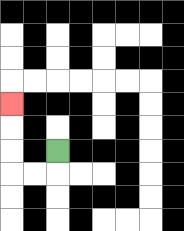{'start': '[2, 6]', 'end': '[0, 4]', 'path_directions': 'D,L,L,U,U,U', 'path_coordinates': '[[2, 6], [2, 7], [1, 7], [0, 7], [0, 6], [0, 5], [0, 4]]'}